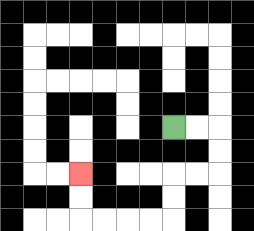{'start': '[7, 5]', 'end': '[3, 7]', 'path_directions': 'R,R,D,D,L,L,D,D,L,L,L,L,U,U', 'path_coordinates': '[[7, 5], [8, 5], [9, 5], [9, 6], [9, 7], [8, 7], [7, 7], [7, 8], [7, 9], [6, 9], [5, 9], [4, 9], [3, 9], [3, 8], [3, 7]]'}